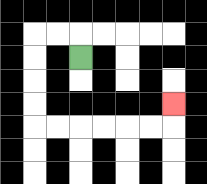{'start': '[3, 2]', 'end': '[7, 4]', 'path_directions': 'U,L,L,D,D,D,D,R,R,R,R,R,R,U', 'path_coordinates': '[[3, 2], [3, 1], [2, 1], [1, 1], [1, 2], [1, 3], [1, 4], [1, 5], [2, 5], [3, 5], [4, 5], [5, 5], [6, 5], [7, 5], [7, 4]]'}